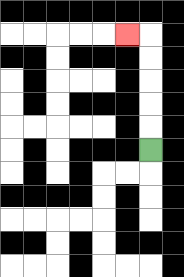{'start': '[6, 6]', 'end': '[5, 1]', 'path_directions': 'U,U,U,U,U,L', 'path_coordinates': '[[6, 6], [6, 5], [6, 4], [6, 3], [6, 2], [6, 1], [5, 1]]'}